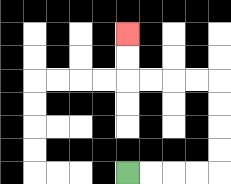{'start': '[5, 7]', 'end': '[5, 1]', 'path_directions': 'R,R,R,R,U,U,U,U,L,L,L,L,U,U', 'path_coordinates': '[[5, 7], [6, 7], [7, 7], [8, 7], [9, 7], [9, 6], [9, 5], [9, 4], [9, 3], [8, 3], [7, 3], [6, 3], [5, 3], [5, 2], [5, 1]]'}